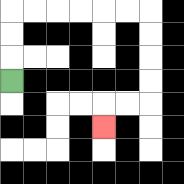{'start': '[0, 3]', 'end': '[4, 5]', 'path_directions': 'U,U,U,R,R,R,R,R,R,D,D,D,D,L,L,D', 'path_coordinates': '[[0, 3], [0, 2], [0, 1], [0, 0], [1, 0], [2, 0], [3, 0], [4, 0], [5, 0], [6, 0], [6, 1], [6, 2], [6, 3], [6, 4], [5, 4], [4, 4], [4, 5]]'}